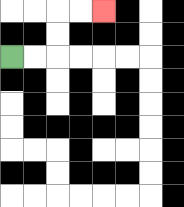{'start': '[0, 2]', 'end': '[4, 0]', 'path_directions': 'R,R,U,U,R,R', 'path_coordinates': '[[0, 2], [1, 2], [2, 2], [2, 1], [2, 0], [3, 0], [4, 0]]'}